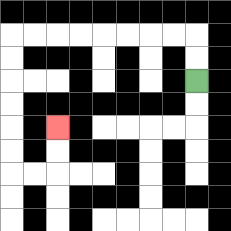{'start': '[8, 3]', 'end': '[2, 5]', 'path_directions': 'U,U,L,L,L,L,L,L,L,L,D,D,D,D,D,D,R,R,U,U', 'path_coordinates': '[[8, 3], [8, 2], [8, 1], [7, 1], [6, 1], [5, 1], [4, 1], [3, 1], [2, 1], [1, 1], [0, 1], [0, 2], [0, 3], [0, 4], [0, 5], [0, 6], [0, 7], [1, 7], [2, 7], [2, 6], [2, 5]]'}